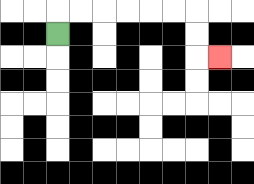{'start': '[2, 1]', 'end': '[9, 2]', 'path_directions': 'U,R,R,R,R,R,R,D,D,R', 'path_coordinates': '[[2, 1], [2, 0], [3, 0], [4, 0], [5, 0], [6, 0], [7, 0], [8, 0], [8, 1], [8, 2], [9, 2]]'}